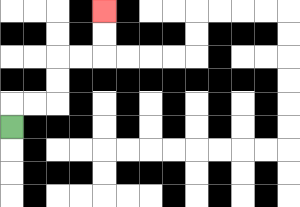{'start': '[0, 5]', 'end': '[4, 0]', 'path_directions': 'U,R,R,U,U,R,R,U,U', 'path_coordinates': '[[0, 5], [0, 4], [1, 4], [2, 4], [2, 3], [2, 2], [3, 2], [4, 2], [4, 1], [4, 0]]'}